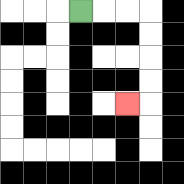{'start': '[3, 0]', 'end': '[5, 4]', 'path_directions': 'R,R,R,D,D,D,D,L', 'path_coordinates': '[[3, 0], [4, 0], [5, 0], [6, 0], [6, 1], [6, 2], [6, 3], [6, 4], [5, 4]]'}